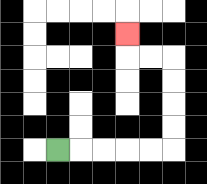{'start': '[2, 6]', 'end': '[5, 1]', 'path_directions': 'R,R,R,R,R,U,U,U,U,L,L,U', 'path_coordinates': '[[2, 6], [3, 6], [4, 6], [5, 6], [6, 6], [7, 6], [7, 5], [7, 4], [7, 3], [7, 2], [6, 2], [5, 2], [5, 1]]'}